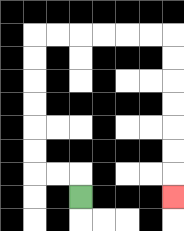{'start': '[3, 8]', 'end': '[7, 8]', 'path_directions': 'U,L,L,U,U,U,U,U,U,R,R,R,R,R,R,D,D,D,D,D,D,D', 'path_coordinates': '[[3, 8], [3, 7], [2, 7], [1, 7], [1, 6], [1, 5], [1, 4], [1, 3], [1, 2], [1, 1], [2, 1], [3, 1], [4, 1], [5, 1], [6, 1], [7, 1], [7, 2], [7, 3], [7, 4], [7, 5], [7, 6], [7, 7], [7, 8]]'}